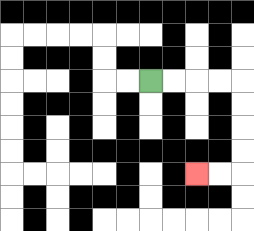{'start': '[6, 3]', 'end': '[8, 7]', 'path_directions': 'R,R,R,R,D,D,D,D,L,L', 'path_coordinates': '[[6, 3], [7, 3], [8, 3], [9, 3], [10, 3], [10, 4], [10, 5], [10, 6], [10, 7], [9, 7], [8, 7]]'}